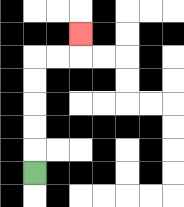{'start': '[1, 7]', 'end': '[3, 1]', 'path_directions': 'U,U,U,U,U,R,R,U', 'path_coordinates': '[[1, 7], [1, 6], [1, 5], [1, 4], [1, 3], [1, 2], [2, 2], [3, 2], [3, 1]]'}